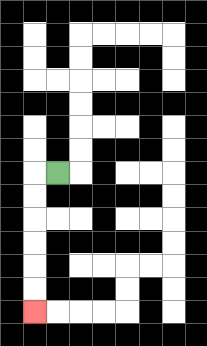{'start': '[2, 7]', 'end': '[1, 13]', 'path_directions': 'L,D,D,D,D,D,D', 'path_coordinates': '[[2, 7], [1, 7], [1, 8], [1, 9], [1, 10], [1, 11], [1, 12], [1, 13]]'}